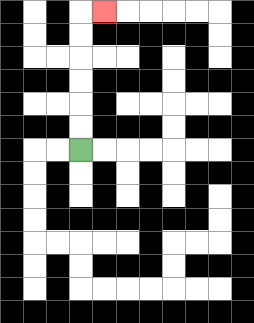{'start': '[3, 6]', 'end': '[4, 0]', 'path_directions': 'U,U,U,U,U,U,R', 'path_coordinates': '[[3, 6], [3, 5], [3, 4], [3, 3], [3, 2], [3, 1], [3, 0], [4, 0]]'}